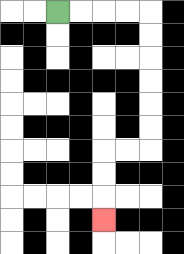{'start': '[2, 0]', 'end': '[4, 9]', 'path_directions': 'R,R,R,R,D,D,D,D,D,D,L,L,D,D,D', 'path_coordinates': '[[2, 0], [3, 0], [4, 0], [5, 0], [6, 0], [6, 1], [6, 2], [6, 3], [6, 4], [6, 5], [6, 6], [5, 6], [4, 6], [4, 7], [4, 8], [4, 9]]'}